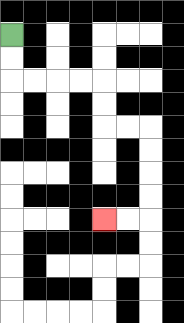{'start': '[0, 1]', 'end': '[4, 9]', 'path_directions': 'D,D,R,R,R,R,D,D,R,R,D,D,D,D,L,L', 'path_coordinates': '[[0, 1], [0, 2], [0, 3], [1, 3], [2, 3], [3, 3], [4, 3], [4, 4], [4, 5], [5, 5], [6, 5], [6, 6], [6, 7], [6, 8], [6, 9], [5, 9], [4, 9]]'}